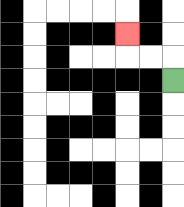{'start': '[7, 3]', 'end': '[5, 1]', 'path_directions': 'U,L,L,U', 'path_coordinates': '[[7, 3], [7, 2], [6, 2], [5, 2], [5, 1]]'}